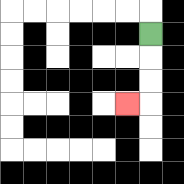{'start': '[6, 1]', 'end': '[5, 4]', 'path_directions': 'D,D,D,L', 'path_coordinates': '[[6, 1], [6, 2], [6, 3], [6, 4], [5, 4]]'}